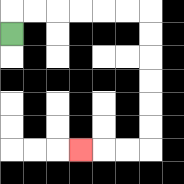{'start': '[0, 1]', 'end': '[3, 6]', 'path_directions': 'U,R,R,R,R,R,R,D,D,D,D,D,D,L,L,L', 'path_coordinates': '[[0, 1], [0, 0], [1, 0], [2, 0], [3, 0], [4, 0], [5, 0], [6, 0], [6, 1], [6, 2], [6, 3], [6, 4], [6, 5], [6, 6], [5, 6], [4, 6], [3, 6]]'}